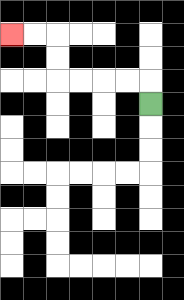{'start': '[6, 4]', 'end': '[0, 1]', 'path_directions': 'U,L,L,L,L,U,U,L,L', 'path_coordinates': '[[6, 4], [6, 3], [5, 3], [4, 3], [3, 3], [2, 3], [2, 2], [2, 1], [1, 1], [0, 1]]'}